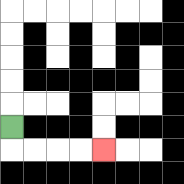{'start': '[0, 5]', 'end': '[4, 6]', 'path_directions': 'D,R,R,R,R', 'path_coordinates': '[[0, 5], [0, 6], [1, 6], [2, 6], [3, 6], [4, 6]]'}